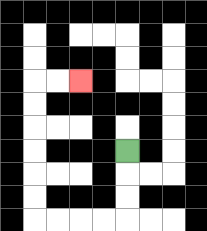{'start': '[5, 6]', 'end': '[3, 3]', 'path_directions': 'D,D,D,L,L,L,L,U,U,U,U,U,U,R,R', 'path_coordinates': '[[5, 6], [5, 7], [5, 8], [5, 9], [4, 9], [3, 9], [2, 9], [1, 9], [1, 8], [1, 7], [1, 6], [1, 5], [1, 4], [1, 3], [2, 3], [3, 3]]'}